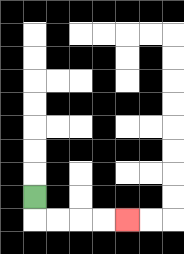{'start': '[1, 8]', 'end': '[5, 9]', 'path_directions': 'D,R,R,R,R', 'path_coordinates': '[[1, 8], [1, 9], [2, 9], [3, 9], [4, 9], [5, 9]]'}